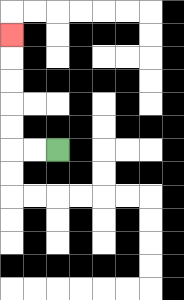{'start': '[2, 6]', 'end': '[0, 1]', 'path_directions': 'L,L,U,U,U,U,U', 'path_coordinates': '[[2, 6], [1, 6], [0, 6], [0, 5], [0, 4], [0, 3], [0, 2], [0, 1]]'}